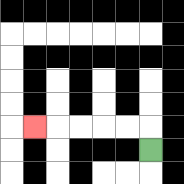{'start': '[6, 6]', 'end': '[1, 5]', 'path_directions': 'U,L,L,L,L,L', 'path_coordinates': '[[6, 6], [6, 5], [5, 5], [4, 5], [3, 5], [2, 5], [1, 5]]'}